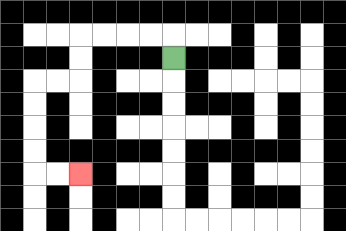{'start': '[7, 2]', 'end': '[3, 7]', 'path_directions': 'U,L,L,L,L,D,D,L,L,D,D,D,D,R,R', 'path_coordinates': '[[7, 2], [7, 1], [6, 1], [5, 1], [4, 1], [3, 1], [3, 2], [3, 3], [2, 3], [1, 3], [1, 4], [1, 5], [1, 6], [1, 7], [2, 7], [3, 7]]'}